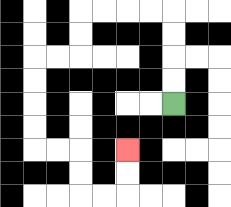{'start': '[7, 4]', 'end': '[5, 6]', 'path_directions': 'U,U,U,U,L,L,L,L,D,D,L,L,D,D,D,D,R,R,D,D,R,R,U,U', 'path_coordinates': '[[7, 4], [7, 3], [7, 2], [7, 1], [7, 0], [6, 0], [5, 0], [4, 0], [3, 0], [3, 1], [3, 2], [2, 2], [1, 2], [1, 3], [1, 4], [1, 5], [1, 6], [2, 6], [3, 6], [3, 7], [3, 8], [4, 8], [5, 8], [5, 7], [5, 6]]'}